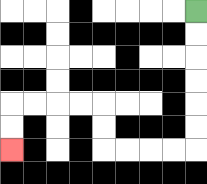{'start': '[8, 0]', 'end': '[0, 6]', 'path_directions': 'D,D,D,D,D,D,L,L,L,L,U,U,L,L,L,L,D,D', 'path_coordinates': '[[8, 0], [8, 1], [8, 2], [8, 3], [8, 4], [8, 5], [8, 6], [7, 6], [6, 6], [5, 6], [4, 6], [4, 5], [4, 4], [3, 4], [2, 4], [1, 4], [0, 4], [0, 5], [0, 6]]'}